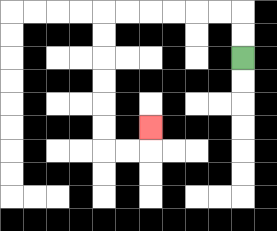{'start': '[10, 2]', 'end': '[6, 5]', 'path_directions': 'U,U,L,L,L,L,L,L,D,D,D,D,D,D,R,R,U', 'path_coordinates': '[[10, 2], [10, 1], [10, 0], [9, 0], [8, 0], [7, 0], [6, 0], [5, 0], [4, 0], [4, 1], [4, 2], [4, 3], [4, 4], [4, 5], [4, 6], [5, 6], [6, 6], [6, 5]]'}